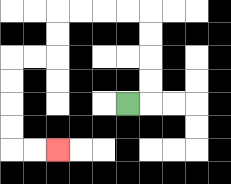{'start': '[5, 4]', 'end': '[2, 6]', 'path_directions': 'R,U,U,U,U,L,L,L,L,D,D,L,L,D,D,D,D,R,R', 'path_coordinates': '[[5, 4], [6, 4], [6, 3], [6, 2], [6, 1], [6, 0], [5, 0], [4, 0], [3, 0], [2, 0], [2, 1], [2, 2], [1, 2], [0, 2], [0, 3], [0, 4], [0, 5], [0, 6], [1, 6], [2, 6]]'}